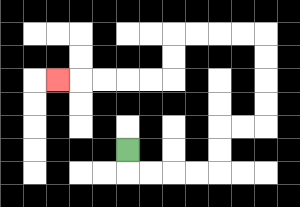{'start': '[5, 6]', 'end': '[2, 3]', 'path_directions': 'D,R,R,R,R,U,U,R,R,U,U,U,U,L,L,L,L,D,D,L,L,L,L,L', 'path_coordinates': '[[5, 6], [5, 7], [6, 7], [7, 7], [8, 7], [9, 7], [9, 6], [9, 5], [10, 5], [11, 5], [11, 4], [11, 3], [11, 2], [11, 1], [10, 1], [9, 1], [8, 1], [7, 1], [7, 2], [7, 3], [6, 3], [5, 3], [4, 3], [3, 3], [2, 3]]'}